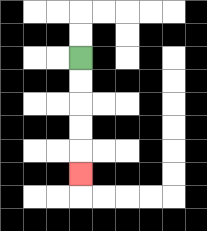{'start': '[3, 2]', 'end': '[3, 7]', 'path_directions': 'D,D,D,D,D', 'path_coordinates': '[[3, 2], [3, 3], [3, 4], [3, 5], [3, 6], [3, 7]]'}